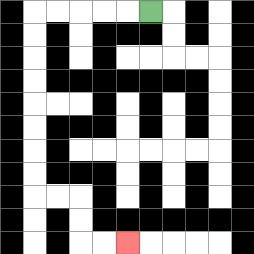{'start': '[6, 0]', 'end': '[5, 10]', 'path_directions': 'L,L,L,L,L,D,D,D,D,D,D,D,D,R,R,D,D,R,R', 'path_coordinates': '[[6, 0], [5, 0], [4, 0], [3, 0], [2, 0], [1, 0], [1, 1], [1, 2], [1, 3], [1, 4], [1, 5], [1, 6], [1, 7], [1, 8], [2, 8], [3, 8], [3, 9], [3, 10], [4, 10], [5, 10]]'}